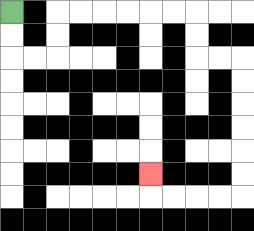{'start': '[0, 0]', 'end': '[6, 7]', 'path_directions': 'D,D,R,R,U,U,R,R,R,R,R,R,D,D,R,R,D,D,D,D,D,D,L,L,L,L,U', 'path_coordinates': '[[0, 0], [0, 1], [0, 2], [1, 2], [2, 2], [2, 1], [2, 0], [3, 0], [4, 0], [5, 0], [6, 0], [7, 0], [8, 0], [8, 1], [8, 2], [9, 2], [10, 2], [10, 3], [10, 4], [10, 5], [10, 6], [10, 7], [10, 8], [9, 8], [8, 8], [7, 8], [6, 8], [6, 7]]'}